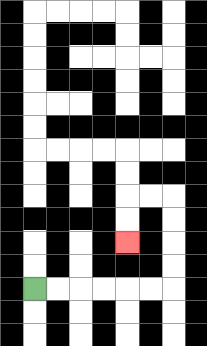{'start': '[1, 12]', 'end': '[5, 10]', 'path_directions': 'R,R,R,R,R,R,U,U,U,U,L,L,D,D', 'path_coordinates': '[[1, 12], [2, 12], [3, 12], [4, 12], [5, 12], [6, 12], [7, 12], [7, 11], [7, 10], [7, 9], [7, 8], [6, 8], [5, 8], [5, 9], [5, 10]]'}